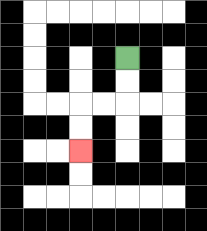{'start': '[5, 2]', 'end': '[3, 6]', 'path_directions': 'D,D,L,L,D,D', 'path_coordinates': '[[5, 2], [5, 3], [5, 4], [4, 4], [3, 4], [3, 5], [3, 6]]'}